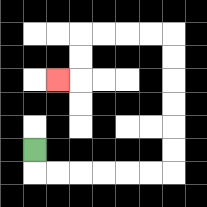{'start': '[1, 6]', 'end': '[2, 3]', 'path_directions': 'D,R,R,R,R,R,R,U,U,U,U,U,U,L,L,L,L,D,D,L', 'path_coordinates': '[[1, 6], [1, 7], [2, 7], [3, 7], [4, 7], [5, 7], [6, 7], [7, 7], [7, 6], [7, 5], [7, 4], [7, 3], [7, 2], [7, 1], [6, 1], [5, 1], [4, 1], [3, 1], [3, 2], [3, 3], [2, 3]]'}